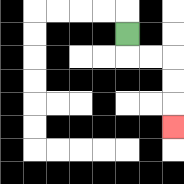{'start': '[5, 1]', 'end': '[7, 5]', 'path_directions': 'D,R,R,D,D,D', 'path_coordinates': '[[5, 1], [5, 2], [6, 2], [7, 2], [7, 3], [7, 4], [7, 5]]'}